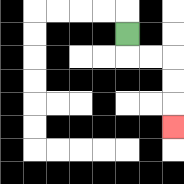{'start': '[5, 1]', 'end': '[7, 5]', 'path_directions': 'D,R,R,D,D,D', 'path_coordinates': '[[5, 1], [5, 2], [6, 2], [7, 2], [7, 3], [7, 4], [7, 5]]'}